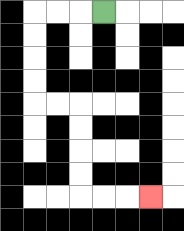{'start': '[4, 0]', 'end': '[6, 8]', 'path_directions': 'L,L,L,D,D,D,D,R,R,D,D,D,D,R,R,R', 'path_coordinates': '[[4, 0], [3, 0], [2, 0], [1, 0], [1, 1], [1, 2], [1, 3], [1, 4], [2, 4], [3, 4], [3, 5], [3, 6], [3, 7], [3, 8], [4, 8], [5, 8], [6, 8]]'}